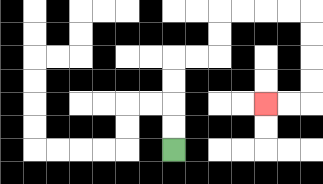{'start': '[7, 6]', 'end': '[11, 4]', 'path_directions': 'U,U,U,U,R,R,U,U,R,R,R,R,D,D,D,D,L,L', 'path_coordinates': '[[7, 6], [7, 5], [7, 4], [7, 3], [7, 2], [8, 2], [9, 2], [9, 1], [9, 0], [10, 0], [11, 0], [12, 0], [13, 0], [13, 1], [13, 2], [13, 3], [13, 4], [12, 4], [11, 4]]'}